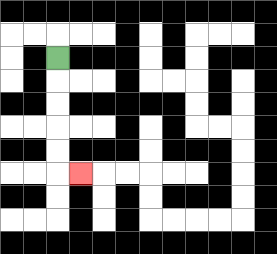{'start': '[2, 2]', 'end': '[3, 7]', 'path_directions': 'D,D,D,D,D,R', 'path_coordinates': '[[2, 2], [2, 3], [2, 4], [2, 5], [2, 6], [2, 7], [3, 7]]'}